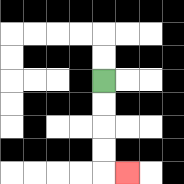{'start': '[4, 3]', 'end': '[5, 7]', 'path_directions': 'D,D,D,D,R', 'path_coordinates': '[[4, 3], [4, 4], [4, 5], [4, 6], [4, 7], [5, 7]]'}